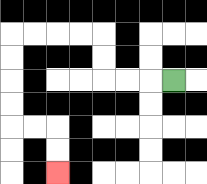{'start': '[7, 3]', 'end': '[2, 7]', 'path_directions': 'L,L,L,U,U,L,L,L,L,D,D,D,D,R,R,D,D', 'path_coordinates': '[[7, 3], [6, 3], [5, 3], [4, 3], [4, 2], [4, 1], [3, 1], [2, 1], [1, 1], [0, 1], [0, 2], [0, 3], [0, 4], [0, 5], [1, 5], [2, 5], [2, 6], [2, 7]]'}